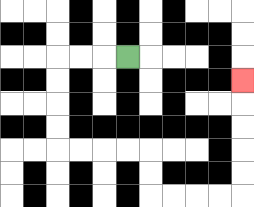{'start': '[5, 2]', 'end': '[10, 3]', 'path_directions': 'L,L,L,D,D,D,D,R,R,R,R,D,D,R,R,R,R,U,U,U,U,U', 'path_coordinates': '[[5, 2], [4, 2], [3, 2], [2, 2], [2, 3], [2, 4], [2, 5], [2, 6], [3, 6], [4, 6], [5, 6], [6, 6], [6, 7], [6, 8], [7, 8], [8, 8], [9, 8], [10, 8], [10, 7], [10, 6], [10, 5], [10, 4], [10, 3]]'}